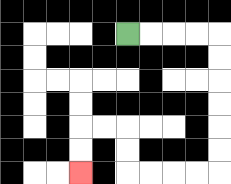{'start': '[5, 1]', 'end': '[3, 7]', 'path_directions': 'R,R,R,R,D,D,D,D,D,D,L,L,L,L,U,U,L,L,D,D', 'path_coordinates': '[[5, 1], [6, 1], [7, 1], [8, 1], [9, 1], [9, 2], [9, 3], [9, 4], [9, 5], [9, 6], [9, 7], [8, 7], [7, 7], [6, 7], [5, 7], [5, 6], [5, 5], [4, 5], [3, 5], [3, 6], [3, 7]]'}